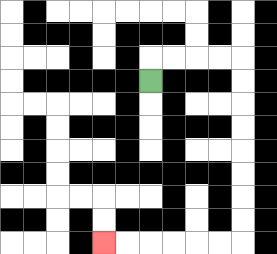{'start': '[6, 3]', 'end': '[4, 10]', 'path_directions': 'U,R,R,R,R,D,D,D,D,D,D,D,D,L,L,L,L,L,L', 'path_coordinates': '[[6, 3], [6, 2], [7, 2], [8, 2], [9, 2], [10, 2], [10, 3], [10, 4], [10, 5], [10, 6], [10, 7], [10, 8], [10, 9], [10, 10], [9, 10], [8, 10], [7, 10], [6, 10], [5, 10], [4, 10]]'}